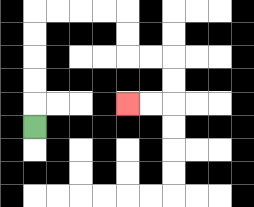{'start': '[1, 5]', 'end': '[5, 4]', 'path_directions': 'U,U,U,U,U,R,R,R,R,D,D,R,R,D,D,L,L', 'path_coordinates': '[[1, 5], [1, 4], [1, 3], [1, 2], [1, 1], [1, 0], [2, 0], [3, 0], [4, 0], [5, 0], [5, 1], [5, 2], [6, 2], [7, 2], [7, 3], [7, 4], [6, 4], [5, 4]]'}